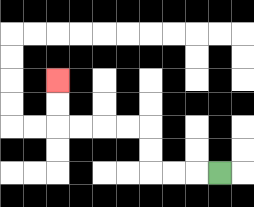{'start': '[9, 7]', 'end': '[2, 3]', 'path_directions': 'L,L,L,U,U,L,L,L,L,U,U', 'path_coordinates': '[[9, 7], [8, 7], [7, 7], [6, 7], [6, 6], [6, 5], [5, 5], [4, 5], [3, 5], [2, 5], [2, 4], [2, 3]]'}